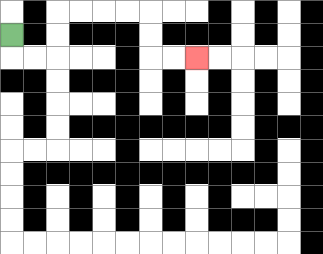{'start': '[0, 1]', 'end': '[8, 2]', 'path_directions': 'D,R,R,U,U,R,R,R,R,D,D,R,R', 'path_coordinates': '[[0, 1], [0, 2], [1, 2], [2, 2], [2, 1], [2, 0], [3, 0], [4, 0], [5, 0], [6, 0], [6, 1], [6, 2], [7, 2], [8, 2]]'}